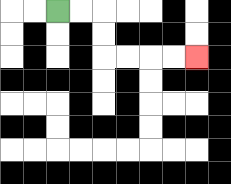{'start': '[2, 0]', 'end': '[8, 2]', 'path_directions': 'R,R,D,D,R,R,R,R', 'path_coordinates': '[[2, 0], [3, 0], [4, 0], [4, 1], [4, 2], [5, 2], [6, 2], [7, 2], [8, 2]]'}